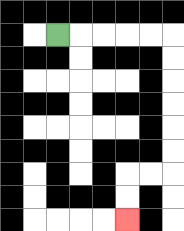{'start': '[2, 1]', 'end': '[5, 9]', 'path_directions': 'R,R,R,R,R,D,D,D,D,D,D,L,L,D,D', 'path_coordinates': '[[2, 1], [3, 1], [4, 1], [5, 1], [6, 1], [7, 1], [7, 2], [7, 3], [7, 4], [7, 5], [7, 6], [7, 7], [6, 7], [5, 7], [5, 8], [5, 9]]'}